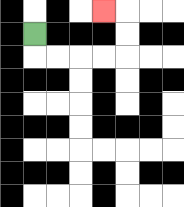{'start': '[1, 1]', 'end': '[4, 0]', 'path_directions': 'D,R,R,R,R,U,U,L', 'path_coordinates': '[[1, 1], [1, 2], [2, 2], [3, 2], [4, 2], [5, 2], [5, 1], [5, 0], [4, 0]]'}